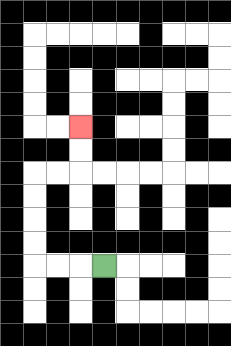{'start': '[4, 11]', 'end': '[3, 5]', 'path_directions': 'L,L,L,U,U,U,U,R,R,U,U', 'path_coordinates': '[[4, 11], [3, 11], [2, 11], [1, 11], [1, 10], [1, 9], [1, 8], [1, 7], [2, 7], [3, 7], [3, 6], [3, 5]]'}